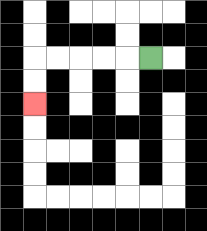{'start': '[6, 2]', 'end': '[1, 4]', 'path_directions': 'L,L,L,L,L,D,D', 'path_coordinates': '[[6, 2], [5, 2], [4, 2], [3, 2], [2, 2], [1, 2], [1, 3], [1, 4]]'}